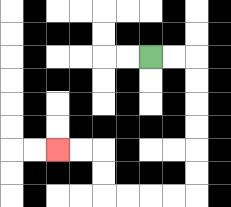{'start': '[6, 2]', 'end': '[2, 6]', 'path_directions': 'R,R,D,D,D,D,D,D,L,L,L,L,U,U,L,L', 'path_coordinates': '[[6, 2], [7, 2], [8, 2], [8, 3], [8, 4], [8, 5], [8, 6], [8, 7], [8, 8], [7, 8], [6, 8], [5, 8], [4, 8], [4, 7], [4, 6], [3, 6], [2, 6]]'}